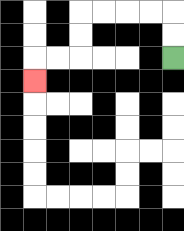{'start': '[7, 2]', 'end': '[1, 3]', 'path_directions': 'U,U,L,L,L,L,D,D,L,L,D', 'path_coordinates': '[[7, 2], [7, 1], [7, 0], [6, 0], [5, 0], [4, 0], [3, 0], [3, 1], [3, 2], [2, 2], [1, 2], [1, 3]]'}